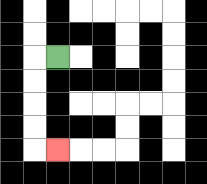{'start': '[2, 2]', 'end': '[2, 6]', 'path_directions': 'L,D,D,D,D,R', 'path_coordinates': '[[2, 2], [1, 2], [1, 3], [1, 4], [1, 5], [1, 6], [2, 6]]'}